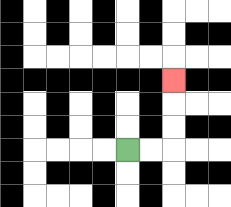{'start': '[5, 6]', 'end': '[7, 3]', 'path_directions': 'R,R,U,U,U', 'path_coordinates': '[[5, 6], [6, 6], [7, 6], [7, 5], [7, 4], [7, 3]]'}